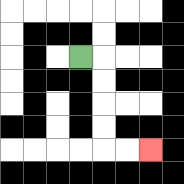{'start': '[3, 2]', 'end': '[6, 6]', 'path_directions': 'R,D,D,D,D,R,R', 'path_coordinates': '[[3, 2], [4, 2], [4, 3], [4, 4], [4, 5], [4, 6], [5, 6], [6, 6]]'}